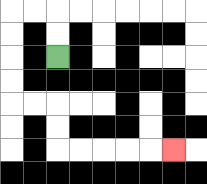{'start': '[2, 2]', 'end': '[7, 6]', 'path_directions': 'U,U,L,L,D,D,D,D,R,R,D,D,R,R,R,R,R', 'path_coordinates': '[[2, 2], [2, 1], [2, 0], [1, 0], [0, 0], [0, 1], [0, 2], [0, 3], [0, 4], [1, 4], [2, 4], [2, 5], [2, 6], [3, 6], [4, 6], [5, 6], [6, 6], [7, 6]]'}